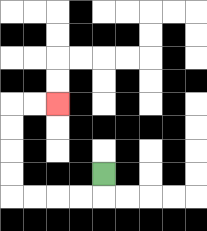{'start': '[4, 7]', 'end': '[2, 4]', 'path_directions': 'D,L,L,L,L,U,U,U,U,R,R', 'path_coordinates': '[[4, 7], [4, 8], [3, 8], [2, 8], [1, 8], [0, 8], [0, 7], [0, 6], [0, 5], [0, 4], [1, 4], [2, 4]]'}